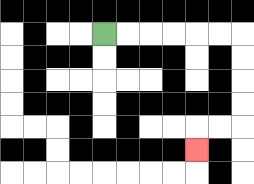{'start': '[4, 1]', 'end': '[8, 6]', 'path_directions': 'R,R,R,R,R,R,D,D,D,D,L,L,D', 'path_coordinates': '[[4, 1], [5, 1], [6, 1], [7, 1], [8, 1], [9, 1], [10, 1], [10, 2], [10, 3], [10, 4], [10, 5], [9, 5], [8, 5], [8, 6]]'}